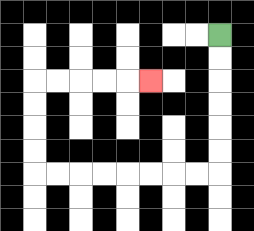{'start': '[9, 1]', 'end': '[6, 3]', 'path_directions': 'D,D,D,D,D,D,L,L,L,L,L,L,L,L,U,U,U,U,R,R,R,R,R', 'path_coordinates': '[[9, 1], [9, 2], [9, 3], [9, 4], [9, 5], [9, 6], [9, 7], [8, 7], [7, 7], [6, 7], [5, 7], [4, 7], [3, 7], [2, 7], [1, 7], [1, 6], [1, 5], [1, 4], [1, 3], [2, 3], [3, 3], [4, 3], [5, 3], [6, 3]]'}